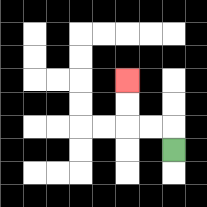{'start': '[7, 6]', 'end': '[5, 3]', 'path_directions': 'U,L,L,U,U', 'path_coordinates': '[[7, 6], [7, 5], [6, 5], [5, 5], [5, 4], [5, 3]]'}